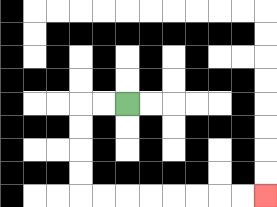{'start': '[5, 4]', 'end': '[11, 8]', 'path_directions': 'L,L,D,D,D,D,R,R,R,R,R,R,R,R', 'path_coordinates': '[[5, 4], [4, 4], [3, 4], [3, 5], [3, 6], [3, 7], [3, 8], [4, 8], [5, 8], [6, 8], [7, 8], [8, 8], [9, 8], [10, 8], [11, 8]]'}